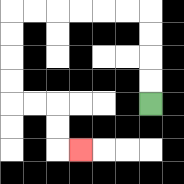{'start': '[6, 4]', 'end': '[3, 6]', 'path_directions': 'U,U,U,U,L,L,L,L,L,L,D,D,D,D,R,R,D,D,R', 'path_coordinates': '[[6, 4], [6, 3], [6, 2], [6, 1], [6, 0], [5, 0], [4, 0], [3, 0], [2, 0], [1, 0], [0, 0], [0, 1], [0, 2], [0, 3], [0, 4], [1, 4], [2, 4], [2, 5], [2, 6], [3, 6]]'}